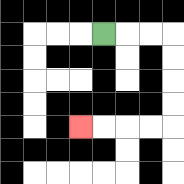{'start': '[4, 1]', 'end': '[3, 5]', 'path_directions': 'R,R,R,D,D,D,D,L,L,L,L', 'path_coordinates': '[[4, 1], [5, 1], [6, 1], [7, 1], [7, 2], [7, 3], [7, 4], [7, 5], [6, 5], [5, 5], [4, 5], [3, 5]]'}